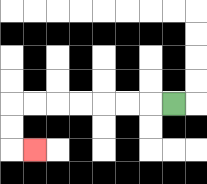{'start': '[7, 4]', 'end': '[1, 6]', 'path_directions': 'L,L,L,L,L,L,L,D,D,R', 'path_coordinates': '[[7, 4], [6, 4], [5, 4], [4, 4], [3, 4], [2, 4], [1, 4], [0, 4], [0, 5], [0, 6], [1, 6]]'}